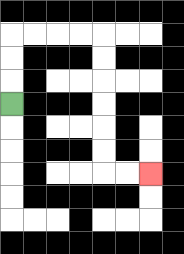{'start': '[0, 4]', 'end': '[6, 7]', 'path_directions': 'U,U,U,R,R,R,R,D,D,D,D,D,D,R,R', 'path_coordinates': '[[0, 4], [0, 3], [0, 2], [0, 1], [1, 1], [2, 1], [3, 1], [4, 1], [4, 2], [4, 3], [4, 4], [4, 5], [4, 6], [4, 7], [5, 7], [6, 7]]'}